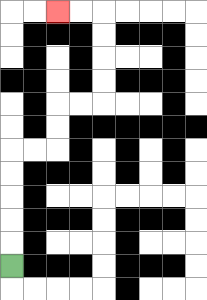{'start': '[0, 11]', 'end': '[2, 0]', 'path_directions': 'U,U,U,U,U,R,R,U,U,R,R,U,U,U,U,L,L', 'path_coordinates': '[[0, 11], [0, 10], [0, 9], [0, 8], [0, 7], [0, 6], [1, 6], [2, 6], [2, 5], [2, 4], [3, 4], [4, 4], [4, 3], [4, 2], [4, 1], [4, 0], [3, 0], [2, 0]]'}